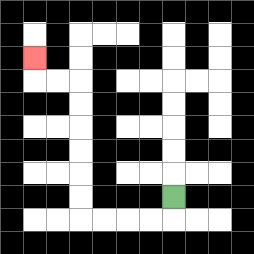{'start': '[7, 8]', 'end': '[1, 2]', 'path_directions': 'D,L,L,L,L,U,U,U,U,U,U,L,L,U', 'path_coordinates': '[[7, 8], [7, 9], [6, 9], [5, 9], [4, 9], [3, 9], [3, 8], [3, 7], [3, 6], [3, 5], [3, 4], [3, 3], [2, 3], [1, 3], [1, 2]]'}